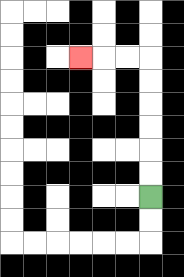{'start': '[6, 8]', 'end': '[3, 2]', 'path_directions': 'U,U,U,U,U,U,L,L,L', 'path_coordinates': '[[6, 8], [6, 7], [6, 6], [6, 5], [6, 4], [6, 3], [6, 2], [5, 2], [4, 2], [3, 2]]'}